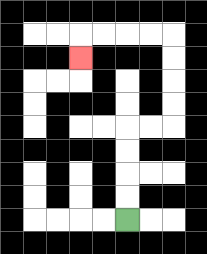{'start': '[5, 9]', 'end': '[3, 2]', 'path_directions': 'U,U,U,U,R,R,U,U,U,U,L,L,L,L,D', 'path_coordinates': '[[5, 9], [5, 8], [5, 7], [5, 6], [5, 5], [6, 5], [7, 5], [7, 4], [7, 3], [7, 2], [7, 1], [6, 1], [5, 1], [4, 1], [3, 1], [3, 2]]'}